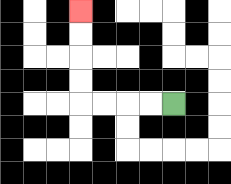{'start': '[7, 4]', 'end': '[3, 0]', 'path_directions': 'L,L,L,L,U,U,U,U', 'path_coordinates': '[[7, 4], [6, 4], [5, 4], [4, 4], [3, 4], [3, 3], [3, 2], [3, 1], [3, 0]]'}